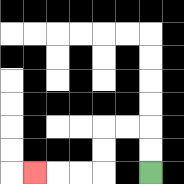{'start': '[6, 7]', 'end': '[1, 7]', 'path_directions': 'U,U,L,L,D,D,L,L,L', 'path_coordinates': '[[6, 7], [6, 6], [6, 5], [5, 5], [4, 5], [4, 6], [4, 7], [3, 7], [2, 7], [1, 7]]'}